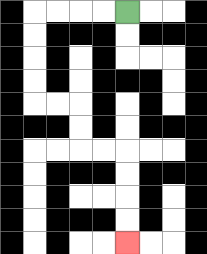{'start': '[5, 0]', 'end': '[5, 10]', 'path_directions': 'L,L,L,L,D,D,D,D,R,R,D,D,R,R,D,D,D,D', 'path_coordinates': '[[5, 0], [4, 0], [3, 0], [2, 0], [1, 0], [1, 1], [1, 2], [1, 3], [1, 4], [2, 4], [3, 4], [3, 5], [3, 6], [4, 6], [5, 6], [5, 7], [5, 8], [5, 9], [5, 10]]'}